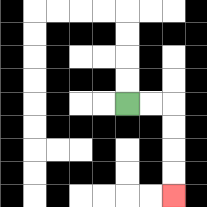{'start': '[5, 4]', 'end': '[7, 8]', 'path_directions': 'R,R,D,D,D,D', 'path_coordinates': '[[5, 4], [6, 4], [7, 4], [7, 5], [7, 6], [7, 7], [7, 8]]'}